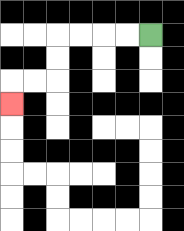{'start': '[6, 1]', 'end': '[0, 4]', 'path_directions': 'L,L,L,L,D,D,L,L,D', 'path_coordinates': '[[6, 1], [5, 1], [4, 1], [3, 1], [2, 1], [2, 2], [2, 3], [1, 3], [0, 3], [0, 4]]'}